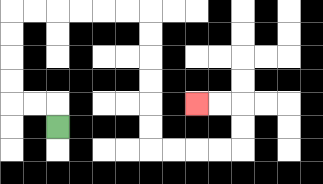{'start': '[2, 5]', 'end': '[8, 4]', 'path_directions': 'U,L,L,U,U,U,U,R,R,R,R,R,R,D,D,D,D,D,D,R,R,R,R,U,U,L,L', 'path_coordinates': '[[2, 5], [2, 4], [1, 4], [0, 4], [0, 3], [0, 2], [0, 1], [0, 0], [1, 0], [2, 0], [3, 0], [4, 0], [5, 0], [6, 0], [6, 1], [6, 2], [6, 3], [6, 4], [6, 5], [6, 6], [7, 6], [8, 6], [9, 6], [10, 6], [10, 5], [10, 4], [9, 4], [8, 4]]'}